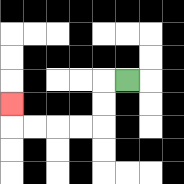{'start': '[5, 3]', 'end': '[0, 4]', 'path_directions': 'L,D,D,L,L,L,L,U', 'path_coordinates': '[[5, 3], [4, 3], [4, 4], [4, 5], [3, 5], [2, 5], [1, 5], [0, 5], [0, 4]]'}